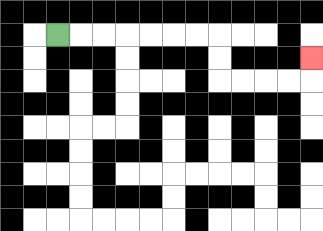{'start': '[2, 1]', 'end': '[13, 2]', 'path_directions': 'R,R,R,R,R,R,R,D,D,R,R,R,R,U', 'path_coordinates': '[[2, 1], [3, 1], [4, 1], [5, 1], [6, 1], [7, 1], [8, 1], [9, 1], [9, 2], [9, 3], [10, 3], [11, 3], [12, 3], [13, 3], [13, 2]]'}